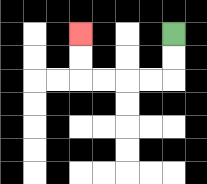{'start': '[7, 1]', 'end': '[3, 1]', 'path_directions': 'D,D,L,L,L,L,U,U', 'path_coordinates': '[[7, 1], [7, 2], [7, 3], [6, 3], [5, 3], [4, 3], [3, 3], [3, 2], [3, 1]]'}